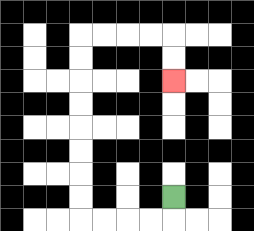{'start': '[7, 8]', 'end': '[7, 3]', 'path_directions': 'D,L,L,L,L,U,U,U,U,U,U,U,U,R,R,R,R,D,D', 'path_coordinates': '[[7, 8], [7, 9], [6, 9], [5, 9], [4, 9], [3, 9], [3, 8], [3, 7], [3, 6], [3, 5], [3, 4], [3, 3], [3, 2], [3, 1], [4, 1], [5, 1], [6, 1], [7, 1], [7, 2], [7, 3]]'}